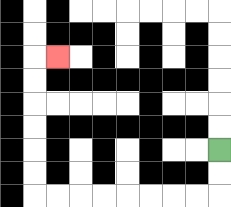{'start': '[9, 6]', 'end': '[2, 2]', 'path_directions': 'D,D,L,L,L,L,L,L,L,L,U,U,U,U,U,U,R', 'path_coordinates': '[[9, 6], [9, 7], [9, 8], [8, 8], [7, 8], [6, 8], [5, 8], [4, 8], [3, 8], [2, 8], [1, 8], [1, 7], [1, 6], [1, 5], [1, 4], [1, 3], [1, 2], [2, 2]]'}